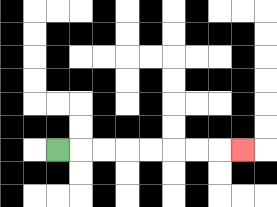{'start': '[2, 6]', 'end': '[10, 6]', 'path_directions': 'R,R,R,R,R,R,R,R', 'path_coordinates': '[[2, 6], [3, 6], [4, 6], [5, 6], [6, 6], [7, 6], [8, 6], [9, 6], [10, 6]]'}